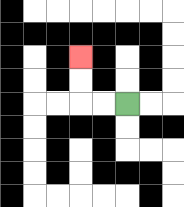{'start': '[5, 4]', 'end': '[3, 2]', 'path_directions': 'L,L,U,U', 'path_coordinates': '[[5, 4], [4, 4], [3, 4], [3, 3], [3, 2]]'}